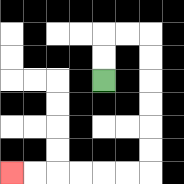{'start': '[4, 3]', 'end': '[0, 7]', 'path_directions': 'U,U,R,R,D,D,D,D,D,D,L,L,L,L,L,L', 'path_coordinates': '[[4, 3], [4, 2], [4, 1], [5, 1], [6, 1], [6, 2], [6, 3], [6, 4], [6, 5], [6, 6], [6, 7], [5, 7], [4, 7], [3, 7], [2, 7], [1, 7], [0, 7]]'}